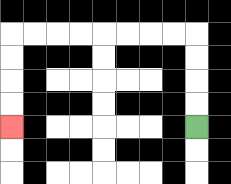{'start': '[8, 5]', 'end': '[0, 5]', 'path_directions': 'U,U,U,U,L,L,L,L,L,L,L,L,D,D,D,D', 'path_coordinates': '[[8, 5], [8, 4], [8, 3], [8, 2], [8, 1], [7, 1], [6, 1], [5, 1], [4, 1], [3, 1], [2, 1], [1, 1], [0, 1], [0, 2], [0, 3], [0, 4], [0, 5]]'}